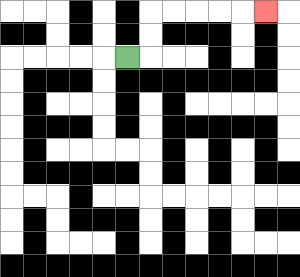{'start': '[5, 2]', 'end': '[11, 0]', 'path_directions': 'R,U,U,R,R,R,R,R', 'path_coordinates': '[[5, 2], [6, 2], [6, 1], [6, 0], [7, 0], [8, 0], [9, 0], [10, 0], [11, 0]]'}